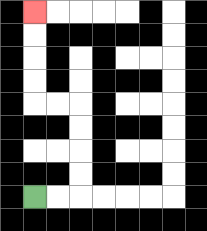{'start': '[1, 8]', 'end': '[1, 0]', 'path_directions': 'R,R,U,U,U,U,L,L,U,U,U,U', 'path_coordinates': '[[1, 8], [2, 8], [3, 8], [3, 7], [3, 6], [3, 5], [3, 4], [2, 4], [1, 4], [1, 3], [1, 2], [1, 1], [1, 0]]'}